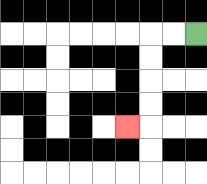{'start': '[8, 1]', 'end': '[5, 5]', 'path_directions': 'L,L,D,D,D,D,L', 'path_coordinates': '[[8, 1], [7, 1], [6, 1], [6, 2], [6, 3], [6, 4], [6, 5], [5, 5]]'}